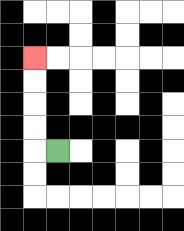{'start': '[2, 6]', 'end': '[1, 2]', 'path_directions': 'L,U,U,U,U', 'path_coordinates': '[[2, 6], [1, 6], [1, 5], [1, 4], [1, 3], [1, 2]]'}